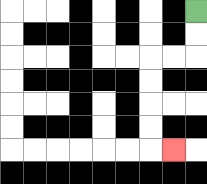{'start': '[8, 0]', 'end': '[7, 6]', 'path_directions': 'D,D,L,L,D,D,D,D,R', 'path_coordinates': '[[8, 0], [8, 1], [8, 2], [7, 2], [6, 2], [6, 3], [6, 4], [6, 5], [6, 6], [7, 6]]'}